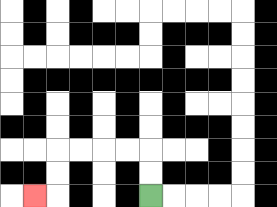{'start': '[6, 8]', 'end': '[1, 8]', 'path_directions': 'U,U,L,L,L,L,D,D,L', 'path_coordinates': '[[6, 8], [6, 7], [6, 6], [5, 6], [4, 6], [3, 6], [2, 6], [2, 7], [2, 8], [1, 8]]'}